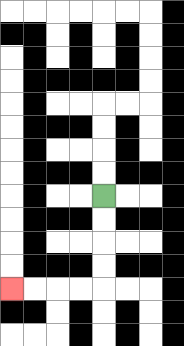{'start': '[4, 8]', 'end': '[0, 12]', 'path_directions': 'D,D,D,D,L,L,L,L', 'path_coordinates': '[[4, 8], [4, 9], [4, 10], [4, 11], [4, 12], [3, 12], [2, 12], [1, 12], [0, 12]]'}